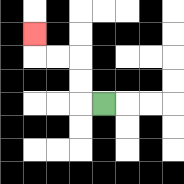{'start': '[4, 4]', 'end': '[1, 1]', 'path_directions': 'L,U,U,L,L,U', 'path_coordinates': '[[4, 4], [3, 4], [3, 3], [3, 2], [2, 2], [1, 2], [1, 1]]'}